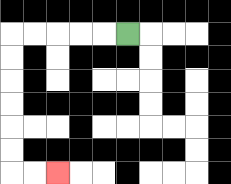{'start': '[5, 1]', 'end': '[2, 7]', 'path_directions': 'L,L,L,L,L,D,D,D,D,D,D,R,R', 'path_coordinates': '[[5, 1], [4, 1], [3, 1], [2, 1], [1, 1], [0, 1], [0, 2], [0, 3], [0, 4], [0, 5], [0, 6], [0, 7], [1, 7], [2, 7]]'}